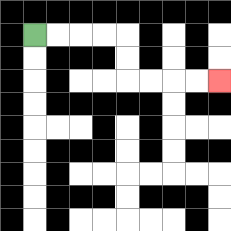{'start': '[1, 1]', 'end': '[9, 3]', 'path_directions': 'R,R,R,R,D,D,R,R,R,R', 'path_coordinates': '[[1, 1], [2, 1], [3, 1], [4, 1], [5, 1], [5, 2], [5, 3], [6, 3], [7, 3], [8, 3], [9, 3]]'}